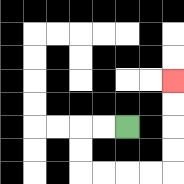{'start': '[5, 5]', 'end': '[7, 3]', 'path_directions': 'L,L,D,D,R,R,R,R,U,U,U,U', 'path_coordinates': '[[5, 5], [4, 5], [3, 5], [3, 6], [3, 7], [4, 7], [5, 7], [6, 7], [7, 7], [7, 6], [7, 5], [7, 4], [7, 3]]'}